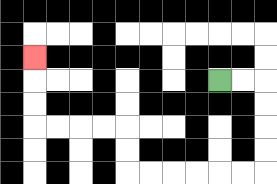{'start': '[9, 3]', 'end': '[1, 2]', 'path_directions': 'R,R,D,D,D,D,L,L,L,L,L,L,U,U,L,L,L,L,U,U,U', 'path_coordinates': '[[9, 3], [10, 3], [11, 3], [11, 4], [11, 5], [11, 6], [11, 7], [10, 7], [9, 7], [8, 7], [7, 7], [6, 7], [5, 7], [5, 6], [5, 5], [4, 5], [3, 5], [2, 5], [1, 5], [1, 4], [1, 3], [1, 2]]'}